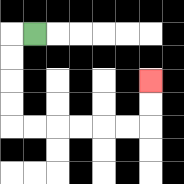{'start': '[1, 1]', 'end': '[6, 3]', 'path_directions': 'L,D,D,D,D,R,R,R,R,R,R,U,U', 'path_coordinates': '[[1, 1], [0, 1], [0, 2], [0, 3], [0, 4], [0, 5], [1, 5], [2, 5], [3, 5], [4, 5], [5, 5], [6, 5], [6, 4], [6, 3]]'}